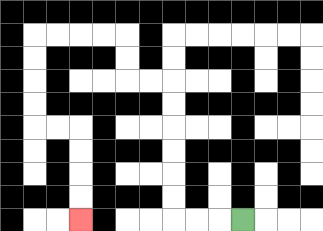{'start': '[10, 9]', 'end': '[3, 9]', 'path_directions': 'L,L,L,U,U,U,U,U,U,L,L,U,U,L,L,L,L,D,D,D,D,R,R,D,D,D,D', 'path_coordinates': '[[10, 9], [9, 9], [8, 9], [7, 9], [7, 8], [7, 7], [7, 6], [7, 5], [7, 4], [7, 3], [6, 3], [5, 3], [5, 2], [5, 1], [4, 1], [3, 1], [2, 1], [1, 1], [1, 2], [1, 3], [1, 4], [1, 5], [2, 5], [3, 5], [3, 6], [3, 7], [3, 8], [3, 9]]'}